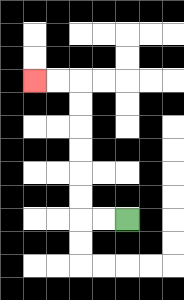{'start': '[5, 9]', 'end': '[1, 3]', 'path_directions': 'L,L,U,U,U,U,U,U,L,L', 'path_coordinates': '[[5, 9], [4, 9], [3, 9], [3, 8], [3, 7], [3, 6], [3, 5], [3, 4], [3, 3], [2, 3], [1, 3]]'}